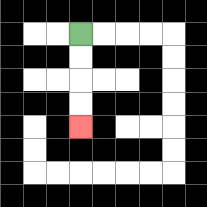{'start': '[3, 1]', 'end': '[3, 5]', 'path_directions': 'D,D,D,D', 'path_coordinates': '[[3, 1], [3, 2], [3, 3], [3, 4], [3, 5]]'}